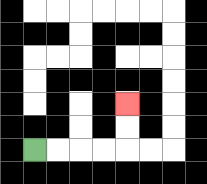{'start': '[1, 6]', 'end': '[5, 4]', 'path_directions': 'R,R,R,R,U,U', 'path_coordinates': '[[1, 6], [2, 6], [3, 6], [4, 6], [5, 6], [5, 5], [5, 4]]'}